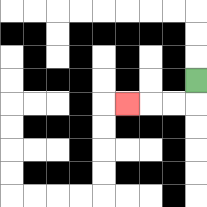{'start': '[8, 3]', 'end': '[5, 4]', 'path_directions': 'D,L,L,L', 'path_coordinates': '[[8, 3], [8, 4], [7, 4], [6, 4], [5, 4]]'}